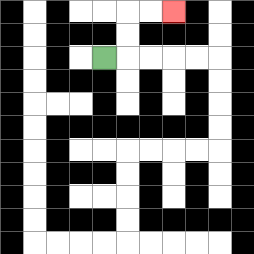{'start': '[4, 2]', 'end': '[7, 0]', 'path_directions': 'R,U,U,R,R', 'path_coordinates': '[[4, 2], [5, 2], [5, 1], [5, 0], [6, 0], [7, 0]]'}